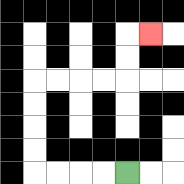{'start': '[5, 7]', 'end': '[6, 1]', 'path_directions': 'L,L,L,L,U,U,U,U,R,R,R,R,U,U,R', 'path_coordinates': '[[5, 7], [4, 7], [3, 7], [2, 7], [1, 7], [1, 6], [1, 5], [1, 4], [1, 3], [2, 3], [3, 3], [4, 3], [5, 3], [5, 2], [5, 1], [6, 1]]'}